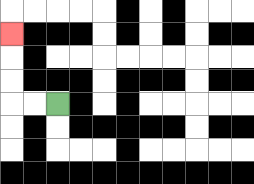{'start': '[2, 4]', 'end': '[0, 1]', 'path_directions': 'L,L,U,U,U', 'path_coordinates': '[[2, 4], [1, 4], [0, 4], [0, 3], [0, 2], [0, 1]]'}